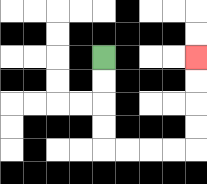{'start': '[4, 2]', 'end': '[8, 2]', 'path_directions': 'D,D,D,D,R,R,R,R,U,U,U,U', 'path_coordinates': '[[4, 2], [4, 3], [4, 4], [4, 5], [4, 6], [5, 6], [6, 6], [7, 6], [8, 6], [8, 5], [8, 4], [8, 3], [8, 2]]'}